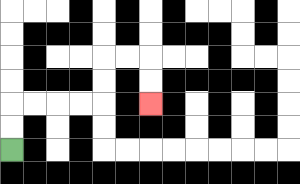{'start': '[0, 6]', 'end': '[6, 4]', 'path_directions': 'U,U,R,R,R,R,U,U,R,R,D,D', 'path_coordinates': '[[0, 6], [0, 5], [0, 4], [1, 4], [2, 4], [3, 4], [4, 4], [4, 3], [4, 2], [5, 2], [6, 2], [6, 3], [6, 4]]'}